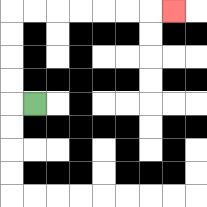{'start': '[1, 4]', 'end': '[7, 0]', 'path_directions': 'L,U,U,U,U,R,R,R,R,R,R,R', 'path_coordinates': '[[1, 4], [0, 4], [0, 3], [0, 2], [0, 1], [0, 0], [1, 0], [2, 0], [3, 0], [4, 0], [5, 0], [6, 0], [7, 0]]'}